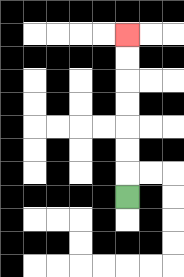{'start': '[5, 8]', 'end': '[5, 1]', 'path_directions': 'U,U,U,U,U,U,U', 'path_coordinates': '[[5, 8], [5, 7], [5, 6], [5, 5], [5, 4], [5, 3], [5, 2], [5, 1]]'}